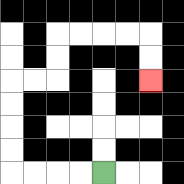{'start': '[4, 7]', 'end': '[6, 3]', 'path_directions': 'L,L,L,L,U,U,U,U,R,R,U,U,R,R,R,R,D,D', 'path_coordinates': '[[4, 7], [3, 7], [2, 7], [1, 7], [0, 7], [0, 6], [0, 5], [0, 4], [0, 3], [1, 3], [2, 3], [2, 2], [2, 1], [3, 1], [4, 1], [5, 1], [6, 1], [6, 2], [6, 3]]'}